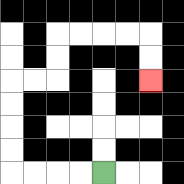{'start': '[4, 7]', 'end': '[6, 3]', 'path_directions': 'L,L,L,L,U,U,U,U,R,R,U,U,R,R,R,R,D,D', 'path_coordinates': '[[4, 7], [3, 7], [2, 7], [1, 7], [0, 7], [0, 6], [0, 5], [0, 4], [0, 3], [1, 3], [2, 3], [2, 2], [2, 1], [3, 1], [4, 1], [5, 1], [6, 1], [6, 2], [6, 3]]'}